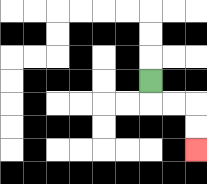{'start': '[6, 3]', 'end': '[8, 6]', 'path_directions': 'D,R,R,D,D', 'path_coordinates': '[[6, 3], [6, 4], [7, 4], [8, 4], [8, 5], [8, 6]]'}